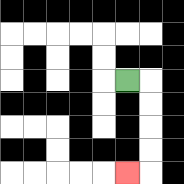{'start': '[5, 3]', 'end': '[5, 7]', 'path_directions': 'R,D,D,D,D,L', 'path_coordinates': '[[5, 3], [6, 3], [6, 4], [6, 5], [6, 6], [6, 7], [5, 7]]'}